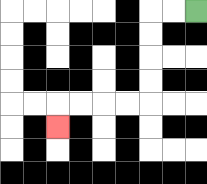{'start': '[8, 0]', 'end': '[2, 5]', 'path_directions': 'L,L,D,D,D,D,L,L,L,L,D', 'path_coordinates': '[[8, 0], [7, 0], [6, 0], [6, 1], [6, 2], [6, 3], [6, 4], [5, 4], [4, 4], [3, 4], [2, 4], [2, 5]]'}